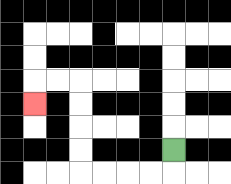{'start': '[7, 6]', 'end': '[1, 4]', 'path_directions': 'D,L,L,L,L,U,U,U,U,L,L,D', 'path_coordinates': '[[7, 6], [7, 7], [6, 7], [5, 7], [4, 7], [3, 7], [3, 6], [3, 5], [3, 4], [3, 3], [2, 3], [1, 3], [1, 4]]'}